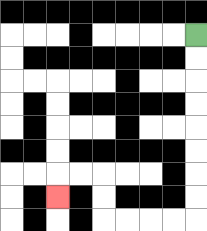{'start': '[8, 1]', 'end': '[2, 8]', 'path_directions': 'D,D,D,D,D,D,D,D,L,L,L,L,U,U,L,L,D', 'path_coordinates': '[[8, 1], [8, 2], [8, 3], [8, 4], [8, 5], [8, 6], [8, 7], [8, 8], [8, 9], [7, 9], [6, 9], [5, 9], [4, 9], [4, 8], [4, 7], [3, 7], [2, 7], [2, 8]]'}